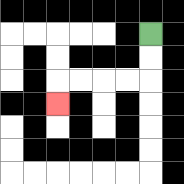{'start': '[6, 1]', 'end': '[2, 4]', 'path_directions': 'D,D,L,L,L,L,D', 'path_coordinates': '[[6, 1], [6, 2], [6, 3], [5, 3], [4, 3], [3, 3], [2, 3], [2, 4]]'}